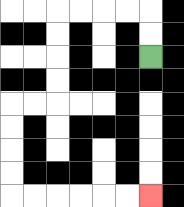{'start': '[6, 2]', 'end': '[6, 8]', 'path_directions': 'U,U,L,L,L,L,D,D,D,D,L,L,D,D,D,D,R,R,R,R,R,R', 'path_coordinates': '[[6, 2], [6, 1], [6, 0], [5, 0], [4, 0], [3, 0], [2, 0], [2, 1], [2, 2], [2, 3], [2, 4], [1, 4], [0, 4], [0, 5], [0, 6], [0, 7], [0, 8], [1, 8], [2, 8], [3, 8], [4, 8], [5, 8], [6, 8]]'}